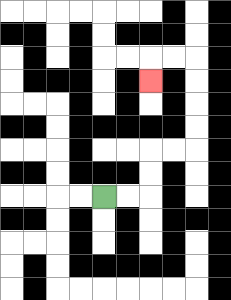{'start': '[4, 8]', 'end': '[6, 3]', 'path_directions': 'R,R,U,U,R,R,U,U,U,U,L,L,D', 'path_coordinates': '[[4, 8], [5, 8], [6, 8], [6, 7], [6, 6], [7, 6], [8, 6], [8, 5], [8, 4], [8, 3], [8, 2], [7, 2], [6, 2], [6, 3]]'}